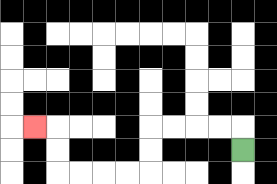{'start': '[10, 6]', 'end': '[1, 5]', 'path_directions': 'U,L,L,L,L,D,D,L,L,L,L,U,U,L', 'path_coordinates': '[[10, 6], [10, 5], [9, 5], [8, 5], [7, 5], [6, 5], [6, 6], [6, 7], [5, 7], [4, 7], [3, 7], [2, 7], [2, 6], [2, 5], [1, 5]]'}